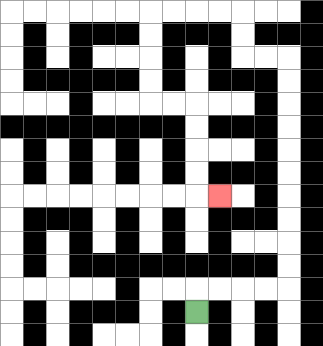{'start': '[8, 13]', 'end': '[9, 8]', 'path_directions': 'U,R,R,R,R,U,U,U,U,U,U,U,U,U,U,L,L,U,U,L,L,L,L,D,D,D,D,R,R,D,D,D,D,R', 'path_coordinates': '[[8, 13], [8, 12], [9, 12], [10, 12], [11, 12], [12, 12], [12, 11], [12, 10], [12, 9], [12, 8], [12, 7], [12, 6], [12, 5], [12, 4], [12, 3], [12, 2], [11, 2], [10, 2], [10, 1], [10, 0], [9, 0], [8, 0], [7, 0], [6, 0], [6, 1], [6, 2], [6, 3], [6, 4], [7, 4], [8, 4], [8, 5], [8, 6], [8, 7], [8, 8], [9, 8]]'}